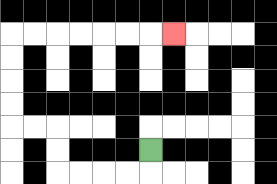{'start': '[6, 6]', 'end': '[7, 1]', 'path_directions': 'D,L,L,L,L,U,U,L,L,U,U,U,U,R,R,R,R,R,R,R', 'path_coordinates': '[[6, 6], [6, 7], [5, 7], [4, 7], [3, 7], [2, 7], [2, 6], [2, 5], [1, 5], [0, 5], [0, 4], [0, 3], [0, 2], [0, 1], [1, 1], [2, 1], [3, 1], [4, 1], [5, 1], [6, 1], [7, 1]]'}